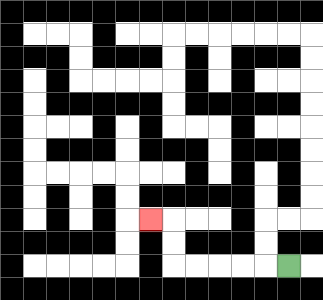{'start': '[12, 11]', 'end': '[6, 9]', 'path_directions': 'L,L,L,L,L,U,U,L', 'path_coordinates': '[[12, 11], [11, 11], [10, 11], [9, 11], [8, 11], [7, 11], [7, 10], [7, 9], [6, 9]]'}